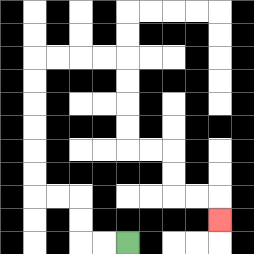{'start': '[5, 10]', 'end': '[9, 9]', 'path_directions': 'L,L,U,U,L,L,U,U,U,U,U,U,R,R,R,R,D,D,D,D,R,R,D,D,R,R,D', 'path_coordinates': '[[5, 10], [4, 10], [3, 10], [3, 9], [3, 8], [2, 8], [1, 8], [1, 7], [1, 6], [1, 5], [1, 4], [1, 3], [1, 2], [2, 2], [3, 2], [4, 2], [5, 2], [5, 3], [5, 4], [5, 5], [5, 6], [6, 6], [7, 6], [7, 7], [7, 8], [8, 8], [9, 8], [9, 9]]'}